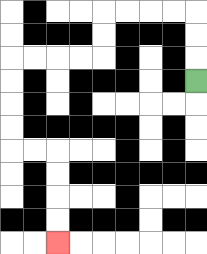{'start': '[8, 3]', 'end': '[2, 10]', 'path_directions': 'U,U,U,L,L,L,L,D,D,L,L,L,L,D,D,D,D,R,R,D,D,D,D', 'path_coordinates': '[[8, 3], [8, 2], [8, 1], [8, 0], [7, 0], [6, 0], [5, 0], [4, 0], [4, 1], [4, 2], [3, 2], [2, 2], [1, 2], [0, 2], [0, 3], [0, 4], [0, 5], [0, 6], [1, 6], [2, 6], [2, 7], [2, 8], [2, 9], [2, 10]]'}